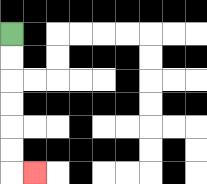{'start': '[0, 1]', 'end': '[1, 7]', 'path_directions': 'D,D,D,D,D,D,R', 'path_coordinates': '[[0, 1], [0, 2], [0, 3], [0, 4], [0, 5], [0, 6], [0, 7], [1, 7]]'}